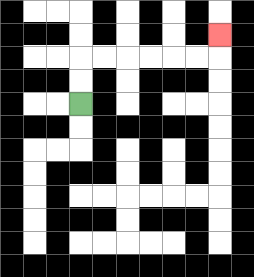{'start': '[3, 4]', 'end': '[9, 1]', 'path_directions': 'U,U,R,R,R,R,R,R,U', 'path_coordinates': '[[3, 4], [3, 3], [3, 2], [4, 2], [5, 2], [6, 2], [7, 2], [8, 2], [9, 2], [9, 1]]'}